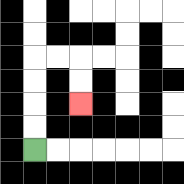{'start': '[1, 6]', 'end': '[3, 4]', 'path_directions': 'U,U,U,U,R,R,D,D', 'path_coordinates': '[[1, 6], [1, 5], [1, 4], [1, 3], [1, 2], [2, 2], [3, 2], [3, 3], [3, 4]]'}